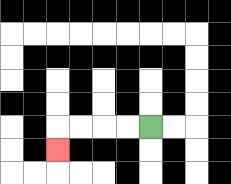{'start': '[6, 5]', 'end': '[2, 6]', 'path_directions': 'L,L,L,L,D', 'path_coordinates': '[[6, 5], [5, 5], [4, 5], [3, 5], [2, 5], [2, 6]]'}